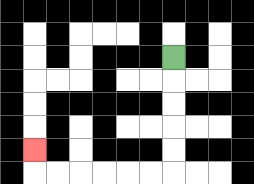{'start': '[7, 2]', 'end': '[1, 6]', 'path_directions': 'D,D,D,D,D,L,L,L,L,L,L,U', 'path_coordinates': '[[7, 2], [7, 3], [7, 4], [7, 5], [7, 6], [7, 7], [6, 7], [5, 7], [4, 7], [3, 7], [2, 7], [1, 7], [1, 6]]'}